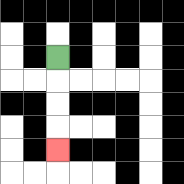{'start': '[2, 2]', 'end': '[2, 6]', 'path_directions': 'D,D,D,D', 'path_coordinates': '[[2, 2], [2, 3], [2, 4], [2, 5], [2, 6]]'}